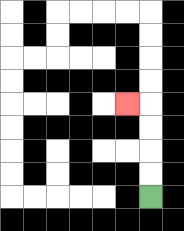{'start': '[6, 8]', 'end': '[5, 4]', 'path_directions': 'U,U,U,U,L', 'path_coordinates': '[[6, 8], [6, 7], [6, 6], [6, 5], [6, 4], [5, 4]]'}